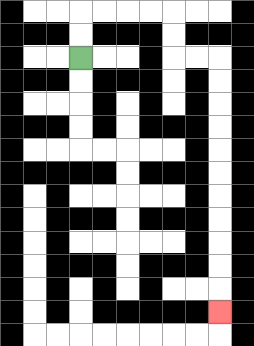{'start': '[3, 2]', 'end': '[9, 13]', 'path_directions': 'U,U,R,R,R,R,D,D,R,R,D,D,D,D,D,D,D,D,D,D,D', 'path_coordinates': '[[3, 2], [3, 1], [3, 0], [4, 0], [5, 0], [6, 0], [7, 0], [7, 1], [7, 2], [8, 2], [9, 2], [9, 3], [9, 4], [9, 5], [9, 6], [9, 7], [9, 8], [9, 9], [9, 10], [9, 11], [9, 12], [9, 13]]'}